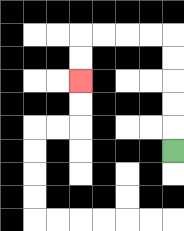{'start': '[7, 6]', 'end': '[3, 3]', 'path_directions': 'U,U,U,U,U,L,L,L,L,D,D', 'path_coordinates': '[[7, 6], [7, 5], [7, 4], [7, 3], [7, 2], [7, 1], [6, 1], [5, 1], [4, 1], [3, 1], [3, 2], [3, 3]]'}